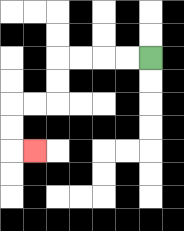{'start': '[6, 2]', 'end': '[1, 6]', 'path_directions': 'L,L,L,L,D,D,L,L,D,D,R', 'path_coordinates': '[[6, 2], [5, 2], [4, 2], [3, 2], [2, 2], [2, 3], [2, 4], [1, 4], [0, 4], [0, 5], [0, 6], [1, 6]]'}